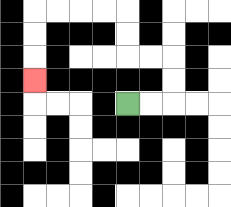{'start': '[5, 4]', 'end': '[1, 3]', 'path_directions': 'R,R,U,U,L,L,U,U,L,L,L,L,D,D,D', 'path_coordinates': '[[5, 4], [6, 4], [7, 4], [7, 3], [7, 2], [6, 2], [5, 2], [5, 1], [5, 0], [4, 0], [3, 0], [2, 0], [1, 0], [1, 1], [1, 2], [1, 3]]'}